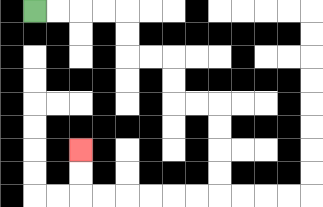{'start': '[1, 0]', 'end': '[3, 6]', 'path_directions': 'R,R,R,R,D,D,R,R,D,D,R,R,D,D,D,D,L,L,L,L,L,L,U,U', 'path_coordinates': '[[1, 0], [2, 0], [3, 0], [4, 0], [5, 0], [5, 1], [5, 2], [6, 2], [7, 2], [7, 3], [7, 4], [8, 4], [9, 4], [9, 5], [9, 6], [9, 7], [9, 8], [8, 8], [7, 8], [6, 8], [5, 8], [4, 8], [3, 8], [3, 7], [3, 6]]'}